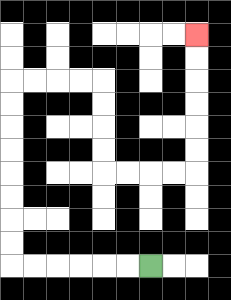{'start': '[6, 11]', 'end': '[8, 1]', 'path_directions': 'L,L,L,L,L,L,U,U,U,U,U,U,U,U,R,R,R,R,D,D,D,D,R,R,R,R,U,U,U,U,U,U', 'path_coordinates': '[[6, 11], [5, 11], [4, 11], [3, 11], [2, 11], [1, 11], [0, 11], [0, 10], [0, 9], [0, 8], [0, 7], [0, 6], [0, 5], [0, 4], [0, 3], [1, 3], [2, 3], [3, 3], [4, 3], [4, 4], [4, 5], [4, 6], [4, 7], [5, 7], [6, 7], [7, 7], [8, 7], [8, 6], [8, 5], [8, 4], [8, 3], [8, 2], [8, 1]]'}